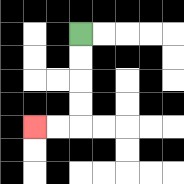{'start': '[3, 1]', 'end': '[1, 5]', 'path_directions': 'D,D,D,D,L,L', 'path_coordinates': '[[3, 1], [3, 2], [3, 3], [3, 4], [3, 5], [2, 5], [1, 5]]'}